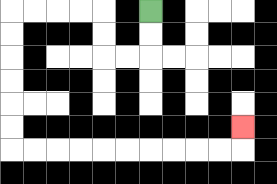{'start': '[6, 0]', 'end': '[10, 5]', 'path_directions': 'D,D,L,L,U,U,L,L,L,L,D,D,D,D,D,D,R,R,R,R,R,R,R,R,R,R,U', 'path_coordinates': '[[6, 0], [6, 1], [6, 2], [5, 2], [4, 2], [4, 1], [4, 0], [3, 0], [2, 0], [1, 0], [0, 0], [0, 1], [0, 2], [0, 3], [0, 4], [0, 5], [0, 6], [1, 6], [2, 6], [3, 6], [4, 6], [5, 6], [6, 6], [7, 6], [8, 6], [9, 6], [10, 6], [10, 5]]'}